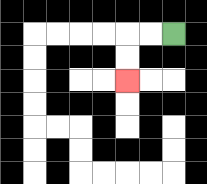{'start': '[7, 1]', 'end': '[5, 3]', 'path_directions': 'L,L,D,D', 'path_coordinates': '[[7, 1], [6, 1], [5, 1], [5, 2], [5, 3]]'}